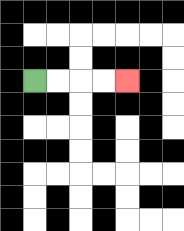{'start': '[1, 3]', 'end': '[5, 3]', 'path_directions': 'R,R,R,R', 'path_coordinates': '[[1, 3], [2, 3], [3, 3], [4, 3], [5, 3]]'}